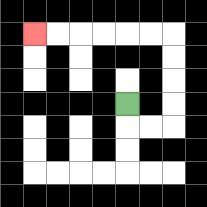{'start': '[5, 4]', 'end': '[1, 1]', 'path_directions': 'D,R,R,U,U,U,U,L,L,L,L,L,L', 'path_coordinates': '[[5, 4], [5, 5], [6, 5], [7, 5], [7, 4], [7, 3], [7, 2], [7, 1], [6, 1], [5, 1], [4, 1], [3, 1], [2, 1], [1, 1]]'}